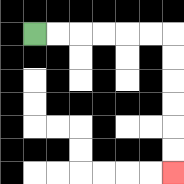{'start': '[1, 1]', 'end': '[7, 7]', 'path_directions': 'R,R,R,R,R,R,D,D,D,D,D,D', 'path_coordinates': '[[1, 1], [2, 1], [3, 1], [4, 1], [5, 1], [6, 1], [7, 1], [7, 2], [7, 3], [7, 4], [7, 5], [7, 6], [7, 7]]'}